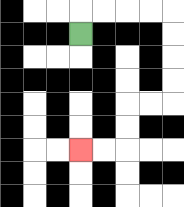{'start': '[3, 1]', 'end': '[3, 6]', 'path_directions': 'U,R,R,R,R,D,D,D,D,L,L,D,D,L,L', 'path_coordinates': '[[3, 1], [3, 0], [4, 0], [5, 0], [6, 0], [7, 0], [7, 1], [7, 2], [7, 3], [7, 4], [6, 4], [5, 4], [5, 5], [5, 6], [4, 6], [3, 6]]'}